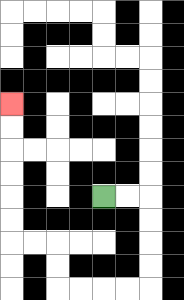{'start': '[4, 8]', 'end': '[0, 4]', 'path_directions': 'R,R,D,D,D,D,L,L,L,L,U,U,L,L,U,U,U,U,U,U', 'path_coordinates': '[[4, 8], [5, 8], [6, 8], [6, 9], [6, 10], [6, 11], [6, 12], [5, 12], [4, 12], [3, 12], [2, 12], [2, 11], [2, 10], [1, 10], [0, 10], [0, 9], [0, 8], [0, 7], [0, 6], [0, 5], [0, 4]]'}